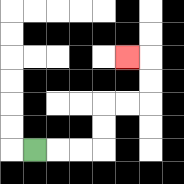{'start': '[1, 6]', 'end': '[5, 2]', 'path_directions': 'R,R,R,U,U,R,R,U,U,L', 'path_coordinates': '[[1, 6], [2, 6], [3, 6], [4, 6], [4, 5], [4, 4], [5, 4], [6, 4], [6, 3], [6, 2], [5, 2]]'}